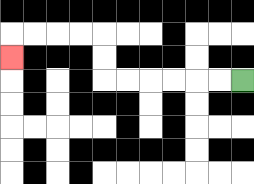{'start': '[10, 3]', 'end': '[0, 2]', 'path_directions': 'L,L,L,L,L,L,U,U,L,L,L,L,D', 'path_coordinates': '[[10, 3], [9, 3], [8, 3], [7, 3], [6, 3], [5, 3], [4, 3], [4, 2], [4, 1], [3, 1], [2, 1], [1, 1], [0, 1], [0, 2]]'}